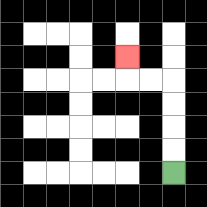{'start': '[7, 7]', 'end': '[5, 2]', 'path_directions': 'U,U,U,U,L,L,U', 'path_coordinates': '[[7, 7], [7, 6], [7, 5], [7, 4], [7, 3], [6, 3], [5, 3], [5, 2]]'}